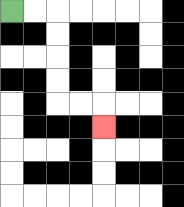{'start': '[0, 0]', 'end': '[4, 5]', 'path_directions': 'R,R,D,D,D,D,R,R,D', 'path_coordinates': '[[0, 0], [1, 0], [2, 0], [2, 1], [2, 2], [2, 3], [2, 4], [3, 4], [4, 4], [4, 5]]'}